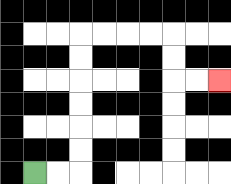{'start': '[1, 7]', 'end': '[9, 3]', 'path_directions': 'R,R,U,U,U,U,U,U,R,R,R,R,D,D,R,R', 'path_coordinates': '[[1, 7], [2, 7], [3, 7], [3, 6], [3, 5], [3, 4], [3, 3], [3, 2], [3, 1], [4, 1], [5, 1], [6, 1], [7, 1], [7, 2], [7, 3], [8, 3], [9, 3]]'}